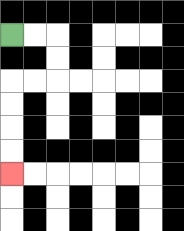{'start': '[0, 1]', 'end': '[0, 7]', 'path_directions': 'R,R,D,D,L,L,D,D,D,D', 'path_coordinates': '[[0, 1], [1, 1], [2, 1], [2, 2], [2, 3], [1, 3], [0, 3], [0, 4], [0, 5], [0, 6], [0, 7]]'}